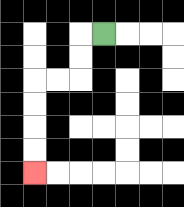{'start': '[4, 1]', 'end': '[1, 7]', 'path_directions': 'L,D,D,L,L,D,D,D,D', 'path_coordinates': '[[4, 1], [3, 1], [3, 2], [3, 3], [2, 3], [1, 3], [1, 4], [1, 5], [1, 6], [1, 7]]'}